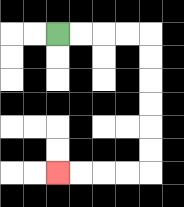{'start': '[2, 1]', 'end': '[2, 7]', 'path_directions': 'R,R,R,R,D,D,D,D,D,D,L,L,L,L', 'path_coordinates': '[[2, 1], [3, 1], [4, 1], [5, 1], [6, 1], [6, 2], [6, 3], [6, 4], [6, 5], [6, 6], [6, 7], [5, 7], [4, 7], [3, 7], [2, 7]]'}